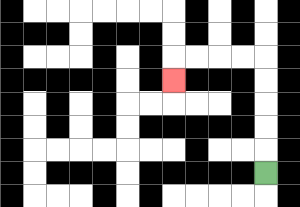{'start': '[11, 7]', 'end': '[7, 3]', 'path_directions': 'U,U,U,U,U,L,L,L,L,D', 'path_coordinates': '[[11, 7], [11, 6], [11, 5], [11, 4], [11, 3], [11, 2], [10, 2], [9, 2], [8, 2], [7, 2], [7, 3]]'}